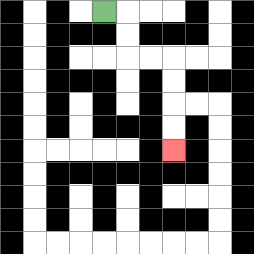{'start': '[4, 0]', 'end': '[7, 6]', 'path_directions': 'R,D,D,R,R,D,D,D,D', 'path_coordinates': '[[4, 0], [5, 0], [5, 1], [5, 2], [6, 2], [7, 2], [7, 3], [7, 4], [7, 5], [7, 6]]'}